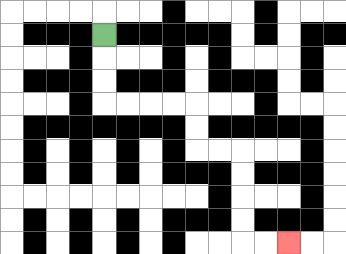{'start': '[4, 1]', 'end': '[12, 10]', 'path_directions': 'D,D,D,R,R,R,R,D,D,R,R,D,D,D,D,R,R', 'path_coordinates': '[[4, 1], [4, 2], [4, 3], [4, 4], [5, 4], [6, 4], [7, 4], [8, 4], [8, 5], [8, 6], [9, 6], [10, 6], [10, 7], [10, 8], [10, 9], [10, 10], [11, 10], [12, 10]]'}